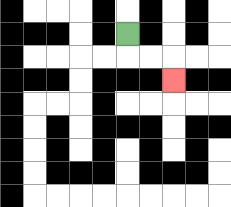{'start': '[5, 1]', 'end': '[7, 3]', 'path_directions': 'D,R,R,D', 'path_coordinates': '[[5, 1], [5, 2], [6, 2], [7, 2], [7, 3]]'}